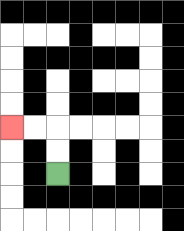{'start': '[2, 7]', 'end': '[0, 5]', 'path_directions': 'U,U,L,L', 'path_coordinates': '[[2, 7], [2, 6], [2, 5], [1, 5], [0, 5]]'}